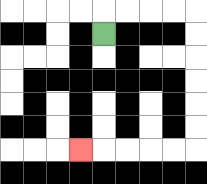{'start': '[4, 1]', 'end': '[3, 6]', 'path_directions': 'U,R,R,R,R,D,D,D,D,D,D,L,L,L,L,L', 'path_coordinates': '[[4, 1], [4, 0], [5, 0], [6, 0], [7, 0], [8, 0], [8, 1], [8, 2], [8, 3], [8, 4], [8, 5], [8, 6], [7, 6], [6, 6], [5, 6], [4, 6], [3, 6]]'}